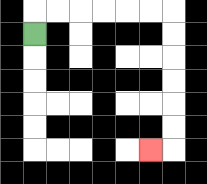{'start': '[1, 1]', 'end': '[6, 6]', 'path_directions': 'U,R,R,R,R,R,R,D,D,D,D,D,D,L', 'path_coordinates': '[[1, 1], [1, 0], [2, 0], [3, 0], [4, 0], [5, 0], [6, 0], [7, 0], [7, 1], [7, 2], [7, 3], [7, 4], [7, 5], [7, 6], [6, 6]]'}